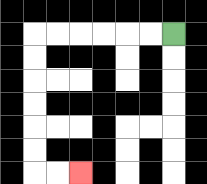{'start': '[7, 1]', 'end': '[3, 7]', 'path_directions': 'L,L,L,L,L,L,D,D,D,D,D,D,R,R', 'path_coordinates': '[[7, 1], [6, 1], [5, 1], [4, 1], [3, 1], [2, 1], [1, 1], [1, 2], [1, 3], [1, 4], [1, 5], [1, 6], [1, 7], [2, 7], [3, 7]]'}